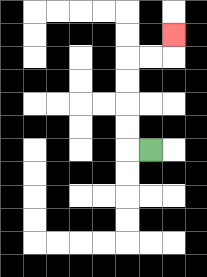{'start': '[6, 6]', 'end': '[7, 1]', 'path_directions': 'L,U,U,U,U,R,R,U', 'path_coordinates': '[[6, 6], [5, 6], [5, 5], [5, 4], [5, 3], [5, 2], [6, 2], [7, 2], [7, 1]]'}